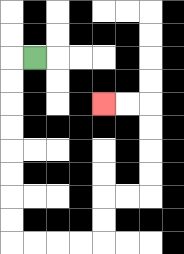{'start': '[1, 2]', 'end': '[4, 4]', 'path_directions': 'L,D,D,D,D,D,D,D,D,R,R,R,R,U,U,R,R,U,U,U,U,L,L', 'path_coordinates': '[[1, 2], [0, 2], [0, 3], [0, 4], [0, 5], [0, 6], [0, 7], [0, 8], [0, 9], [0, 10], [1, 10], [2, 10], [3, 10], [4, 10], [4, 9], [4, 8], [5, 8], [6, 8], [6, 7], [6, 6], [6, 5], [6, 4], [5, 4], [4, 4]]'}